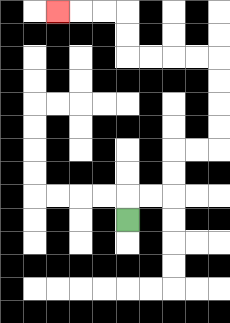{'start': '[5, 9]', 'end': '[2, 0]', 'path_directions': 'U,R,R,U,U,R,R,U,U,U,U,L,L,L,L,U,U,L,L,L', 'path_coordinates': '[[5, 9], [5, 8], [6, 8], [7, 8], [7, 7], [7, 6], [8, 6], [9, 6], [9, 5], [9, 4], [9, 3], [9, 2], [8, 2], [7, 2], [6, 2], [5, 2], [5, 1], [5, 0], [4, 0], [3, 0], [2, 0]]'}